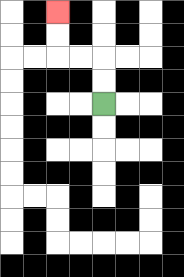{'start': '[4, 4]', 'end': '[2, 0]', 'path_directions': 'U,U,L,L,U,U', 'path_coordinates': '[[4, 4], [4, 3], [4, 2], [3, 2], [2, 2], [2, 1], [2, 0]]'}